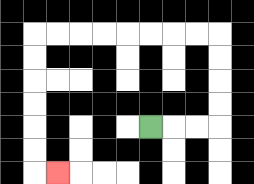{'start': '[6, 5]', 'end': '[2, 7]', 'path_directions': 'R,R,R,U,U,U,U,L,L,L,L,L,L,L,L,D,D,D,D,D,D,R', 'path_coordinates': '[[6, 5], [7, 5], [8, 5], [9, 5], [9, 4], [9, 3], [9, 2], [9, 1], [8, 1], [7, 1], [6, 1], [5, 1], [4, 1], [3, 1], [2, 1], [1, 1], [1, 2], [1, 3], [1, 4], [1, 5], [1, 6], [1, 7], [2, 7]]'}